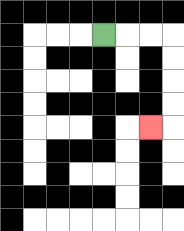{'start': '[4, 1]', 'end': '[6, 5]', 'path_directions': 'R,R,R,D,D,D,D,L', 'path_coordinates': '[[4, 1], [5, 1], [6, 1], [7, 1], [7, 2], [7, 3], [7, 4], [7, 5], [6, 5]]'}